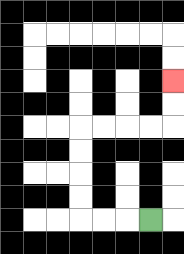{'start': '[6, 9]', 'end': '[7, 3]', 'path_directions': 'L,L,L,U,U,U,U,R,R,R,R,U,U', 'path_coordinates': '[[6, 9], [5, 9], [4, 9], [3, 9], [3, 8], [3, 7], [3, 6], [3, 5], [4, 5], [5, 5], [6, 5], [7, 5], [7, 4], [7, 3]]'}